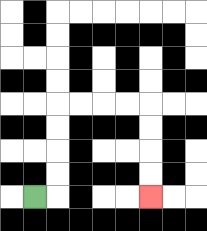{'start': '[1, 8]', 'end': '[6, 8]', 'path_directions': 'R,U,U,U,U,R,R,R,R,D,D,D,D', 'path_coordinates': '[[1, 8], [2, 8], [2, 7], [2, 6], [2, 5], [2, 4], [3, 4], [4, 4], [5, 4], [6, 4], [6, 5], [6, 6], [6, 7], [6, 8]]'}